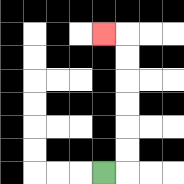{'start': '[4, 7]', 'end': '[4, 1]', 'path_directions': 'R,U,U,U,U,U,U,L', 'path_coordinates': '[[4, 7], [5, 7], [5, 6], [5, 5], [5, 4], [5, 3], [5, 2], [5, 1], [4, 1]]'}